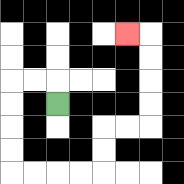{'start': '[2, 4]', 'end': '[5, 1]', 'path_directions': 'U,L,L,D,D,D,D,R,R,R,R,U,U,R,R,U,U,U,U,L', 'path_coordinates': '[[2, 4], [2, 3], [1, 3], [0, 3], [0, 4], [0, 5], [0, 6], [0, 7], [1, 7], [2, 7], [3, 7], [4, 7], [4, 6], [4, 5], [5, 5], [6, 5], [6, 4], [6, 3], [6, 2], [6, 1], [5, 1]]'}